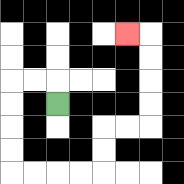{'start': '[2, 4]', 'end': '[5, 1]', 'path_directions': 'U,L,L,D,D,D,D,R,R,R,R,U,U,R,R,U,U,U,U,L', 'path_coordinates': '[[2, 4], [2, 3], [1, 3], [0, 3], [0, 4], [0, 5], [0, 6], [0, 7], [1, 7], [2, 7], [3, 7], [4, 7], [4, 6], [4, 5], [5, 5], [6, 5], [6, 4], [6, 3], [6, 2], [6, 1], [5, 1]]'}